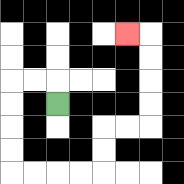{'start': '[2, 4]', 'end': '[5, 1]', 'path_directions': 'U,L,L,D,D,D,D,R,R,R,R,U,U,R,R,U,U,U,U,L', 'path_coordinates': '[[2, 4], [2, 3], [1, 3], [0, 3], [0, 4], [0, 5], [0, 6], [0, 7], [1, 7], [2, 7], [3, 7], [4, 7], [4, 6], [4, 5], [5, 5], [6, 5], [6, 4], [6, 3], [6, 2], [6, 1], [5, 1]]'}